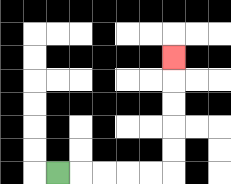{'start': '[2, 7]', 'end': '[7, 2]', 'path_directions': 'R,R,R,R,R,U,U,U,U,U', 'path_coordinates': '[[2, 7], [3, 7], [4, 7], [5, 7], [6, 7], [7, 7], [7, 6], [7, 5], [7, 4], [7, 3], [7, 2]]'}